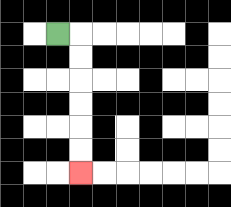{'start': '[2, 1]', 'end': '[3, 7]', 'path_directions': 'R,D,D,D,D,D,D', 'path_coordinates': '[[2, 1], [3, 1], [3, 2], [3, 3], [3, 4], [3, 5], [3, 6], [3, 7]]'}